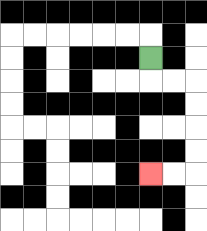{'start': '[6, 2]', 'end': '[6, 7]', 'path_directions': 'D,R,R,D,D,D,D,L,L', 'path_coordinates': '[[6, 2], [6, 3], [7, 3], [8, 3], [8, 4], [8, 5], [8, 6], [8, 7], [7, 7], [6, 7]]'}